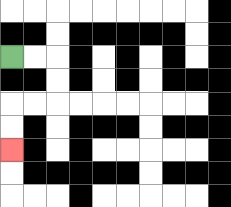{'start': '[0, 2]', 'end': '[0, 6]', 'path_directions': 'R,R,D,D,L,L,D,D', 'path_coordinates': '[[0, 2], [1, 2], [2, 2], [2, 3], [2, 4], [1, 4], [0, 4], [0, 5], [0, 6]]'}